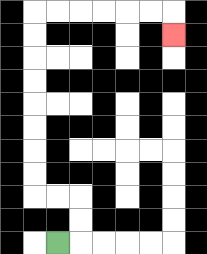{'start': '[2, 10]', 'end': '[7, 1]', 'path_directions': 'R,U,U,L,L,U,U,U,U,U,U,U,U,R,R,R,R,R,R,D', 'path_coordinates': '[[2, 10], [3, 10], [3, 9], [3, 8], [2, 8], [1, 8], [1, 7], [1, 6], [1, 5], [1, 4], [1, 3], [1, 2], [1, 1], [1, 0], [2, 0], [3, 0], [4, 0], [5, 0], [6, 0], [7, 0], [7, 1]]'}